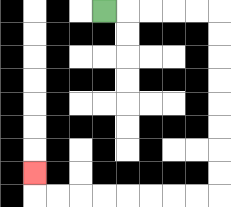{'start': '[4, 0]', 'end': '[1, 7]', 'path_directions': 'R,R,R,R,R,D,D,D,D,D,D,D,D,L,L,L,L,L,L,L,L,U', 'path_coordinates': '[[4, 0], [5, 0], [6, 0], [7, 0], [8, 0], [9, 0], [9, 1], [9, 2], [9, 3], [9, 4], [9, 5], [9, 6], [9, 7], [9, 8], [8, 8], [7, 8], [6, 8], [5, 8], [4, 8], [3, 8], [2, 8], [1, 8], [1, 7]]'}